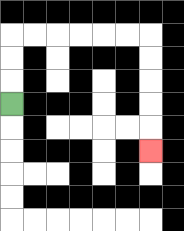{'start': '[0, 4]', 'end': '[6, 6]', 'path_directions': 'U,U,U,R,R,R,R,R,R,D,D,D,D,D', 'path_coordinates': '[[0, 4], [0, 3], [0, 2], [0, 1], [1, 1], [2, 1], [3, 1], [4, 1], [5, 1], [6, 1], [6, 2], [6, 3], [6, 4], [6, 5], [6, 6]]'}